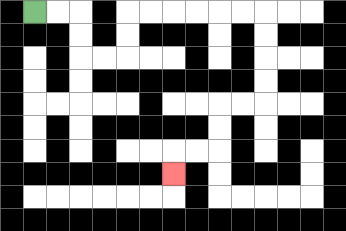{'start': '[1, 0]', 'end': '[7, 7]', 'path_directions': 'R,R,D,D,R,R,U,U,R,R,R,R,R,R,D,D,D,D,L,L,D,D,L,L,D', 'path_coordinates': '[[1, 0], [2, 0], [3, 0], [3, 1], [3, 2], [4, 2], [5, 2], [5, 1], [5, 0], [6, 0], [7, 0], [8, 0], [9, 0], [10, 0], [11, 0], [11, 1], [11, 2], [11, 3], [11, 4], [10, 4], [9, 4], [9, 5], [9, 6], [8, 6], [7, 6], [7, 7]]'}